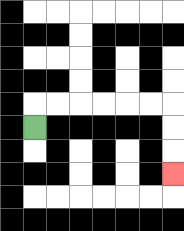{'start': '[1, 5]', 'end': '[7, 7]', 'path_directions': 'U,R,R,R,R,R,R,D,D,D', 'path_coordinates': '[[1, 5], [1, 4], [2, 4], [3, 4], [4, 4], [5, 4], [6, 4], [7, 4], [7, 5], [7, 6], [7, 7]]'}